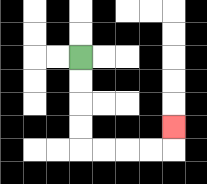{'start': '[3, 2]', 'end': '[7, 5]', 'path_directions': 'D,D,D,D,R,R,R,R,U', 'path_coordinates': '[[3, 2], [3, 3], [3, 4], [3, 5], [3, 6], [4, 6], [5, 6], [6, 6], [7, 6], [7, 5]]'}